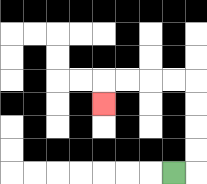{'start': '[7, 7]', 'end': '[4, 4]', 'path_directions': 'R,U,U,U,U,L,L,L,L,D', 'path_coordinates': '[[7, 7], [8, 7], [8, 6], [8, 5], [8, 4], [8, 3], [7, 3], [6, 3], [5, 3], [4, 3], [4, 4]]'}